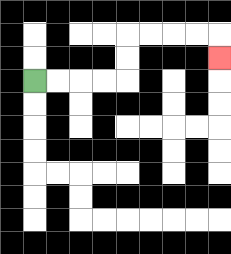{'start': '[1, 3]', 'end': '[9, 2]', 'path_directions': 'R,R,R,R,U,U,R,R,R,R,D', 'path_coordinates': '[[1, 3], [2, 3], [3, 3], [4, 3], [5, 3], [5, 2], [5, 1], [6, 1], [7, 1], [8, 1], [9, 1], [9, 2]]'}